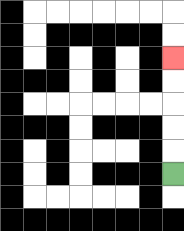{'start': '[7, 7]', 'end': '[7, 2]', 'path_directions': 'U,U,U,U,U', 'path_coordinates': '[[7, 7], [7, 6], [7, 5], [7, 4], [7, 3], [7, 2]]'}